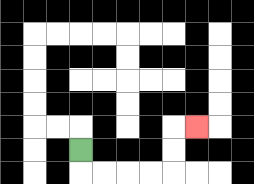{'start': '[3, 6]', 'end': '[8, 5]', 'path_directions': 'D,R,R,R,R,U,U,R', 'path_coordinates': '[[3, 6], [3, 7], [4, 7], [5, 7], [6, 7], [7, 7], [7, 6], [7, 5], [8, 5]]'}